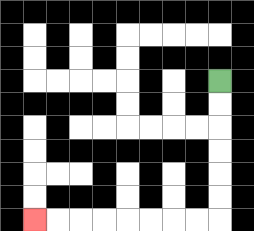{'start': '[9, 3]', 'end': '[1, 9]', 'path_directions': 'D,D,D,D,D,D,L,L,L,L,L,L,L,L', 'path_coordinates': '[[9, 3], [9, 4], [9, 5], [9, 6], [9, 7], [9, 8], [9, 9], [8, 9], [7, 9], [6, 9], [5, 9], [4, 9], [3, 9], [2, 9], [1, 9]]'}